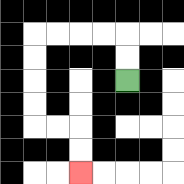{'start': '[5, 3]', 'end': '[3, 7]', 'path_directions': 'U,U,L,L,L,L,D,D,D,D,R,R,D,D', 'path_coordinates': '[[5, 3], [5, 2], [5, 1], [4, 1], [3, 1], [2, 1], [1, 1], [1, 2], [1, 3], [1, 4], [1, 5], [2, 5], [3, 5], [3, 6], [3, 7]]'}